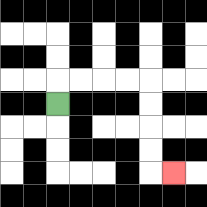{'start': '[2, 4]', 'end': '[7, 7]', 'path_directions': 'U,R,R,R,R,D,D,D,D,R', 'path_coordinates': '[[2, 4], [2, 3], [3, 3], [4, 3], [5, 3], [6, 3], [6, 4], [6, 5], [6, 6], [6, 7], [7, 7]]'}